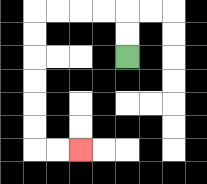{'start': '[5, 2]', 'end': '[3, 6]', 'path_directions': 'U,U,L,L,L,L,D,D,D,D,D,D,R,R', 'path_coordinates': '[[5, 2], [5, 1], [5, 0], [4, 0], [3, 0], [2, 0], [1, 0], [1, 1], [1, 2], [1, 3], [1, 4], [1, 5], [1, 6], [2, 6], [3, 6]]'}